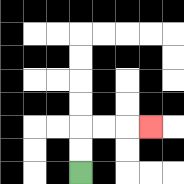{'start': '[3, 7]', 'end': '[6, 5]', 'path_directions': 'U,U,R,R,R', 'path_coordinates': '[[3, 7], [3, 6], [3, 5], [4, 5], [5, 5], [6, 5]]'}